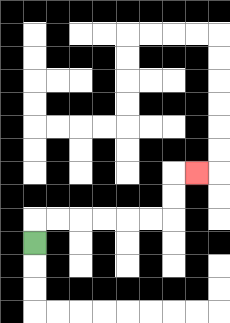{'start': '[1, 10]', 'end': '[8, 7]', 'path_directions': 'U,R,R,R,R,R,R,U,U,R', 'path_coordinates': '[[1, 10], [1, 9], [2, 9], [3, 9], [4, 9], [5, 9], [6, 9], [7, 9], [7, 8], [7, 7], [8, 7]]'}